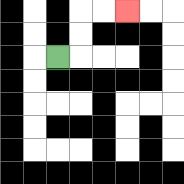{'start': '[2, 2]', 'end': '[5, 0]', 'path_directions': 'R,U,U,R,R', 'path_coordinates': '[[2, 2], [3, 2], [3, 1], [3, 0], [4, 0], [5, 0]]'}